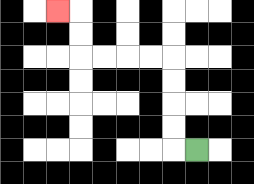{'start': '[8, 6]', 'end': '[2, 0]', 'path_directions': 'L,U,U,U,U,L,L,L,L,U,U,L', 'path_coordinates': '[[8, 6], [7, 6], [7, 5], [7, 4], [7, 3], [7, 2], [6, 2], [5, 2], [4, 2], [3, 2], [3, 1], [3, 0], [2, 0]]'}